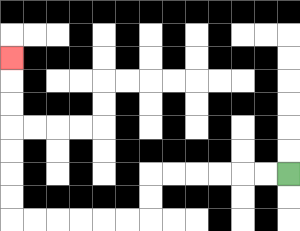{'start': '[12, 7]', 'end': '[0, 2]', 'path_directions': 'L,L,L,L,L,L,D,D,L,L,L,L,L,L,U,U,U,U,U,U,U', 'path_coordinates': '[[12, 7], [11, 7], [10, 7], [9, 7], [8, 7], [7, 7], [6, 7], [6, 8], [6, 9], [5, 9], [4, 9], [3, 9], [2, 9], [1, 9], [0, 9], [0, 8], [0, 7], [0, 6], [0, 5], [0, 4], [0, 3], [0, 2]]'}